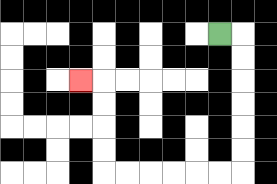{'start': '[9, 1]', 'end': '[3, 3]', 'path_directions': 'R,D,D,D,D,D,D,L,L,L,L,L,L,U,U,U,U,L', 'path_coordinates': '[[9, 1], [10, 1], [10, 2], [10, 3], [10, 4], [10, 5], [10, 6], [10, 7], [9, 7], [8, 7], [7, 7], [6, 7], [5, 7], [4, 7], [4, 6], [4, 5], [4, 4], [4, 3], [3, 3]]'}